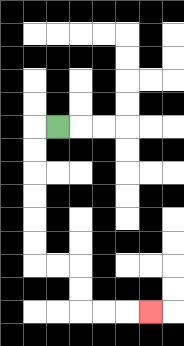{'start': '[2, 5]', 'end': '[6, 13]', 'path_directions': 'L,D,D,D,D,D,D,R,R,D,D,R,R,R', 'path_coordinates': '[[2, 5], [1, 5], [1, 6], [1, 7], [1, 8], [1, 9], [1, 10], [1, 11], [2, 11], [3, 11], [3, 12], [3, 13], [4, 13], [5, 13], [6, 13]]'}